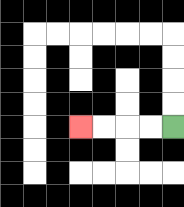{'start': '[7, 5]', 'end': '[3, 5]', 'path_directions': 'L,L,L,L', 'path_coordinates': '[[7, 5], [6, 5], [5, 5], [4, 5], [3, 5]]'}